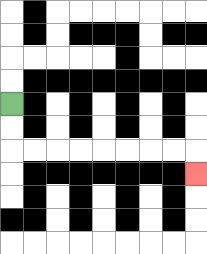{'start': '[0, 4]', 'end': '[8, 7]', 'path_directions': 'D,D,R,R,R,R,R,R,R,R,D', 'path_coordinates': '[[0, 4], [0, 5], [0, 6], [1, 6], [2, 6], [3, 6], [4, 6], [5, 6], [6, 6], [7, 6], [8, 6], [8, 7]]'}